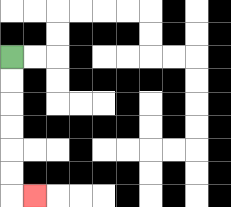{'start': '[0, 2]', 'end': '[1, 8]', 'path_directions': 'D,D,D,D,D,D,R', 'path_coordinates': '[[0, 2], [0, 3], [0, 4], [0, 5], [0, 6], [0, 7], [0, 8], [1, 8]]'}